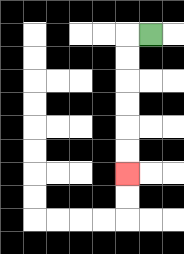{'start': '[6, 1]', 'end': '[5, 7]', 'path_directions': 'L,D,D,D,D,D,D', 'path_coordinates': '[[6, 1], [5, 1], [5, 2], [5, 3], [5, 4], [5, 5], [5, 6], [5, 7]]'}